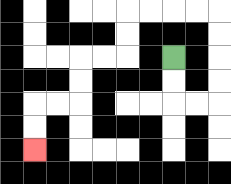{'start': '[7, 2]', 'end': '[1, 6]', 'path_directions': 'D,D,R,R,U,U,U,U,L,L,L,L,D,D,L,L,D,D,L,L,D,D', 'path_coordinates': '[[7, 2], [7, 3], [7, 4], [8, 4], [9, 4], [9, 3], [9, 2], [9, 1], [9, 0], [8, 0], [7, 0], [6, 0], [5, 0], [5, 1], [5, 2], [4, 2], [3, 2], [3, 3], [3, 4], [2, 4], [1, 4], [1, 5], [1, 6]]'}